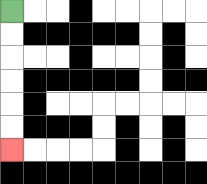{'start': '[0, 0]', 'end': '[0, 6]', 'path_directions': 'D,D,D,D,D,D', 'path_coordinates': '[[0, 0], [0, 1], [0, 2], [0, 3], [0, 4], [0, 5], [0, 6]]'}